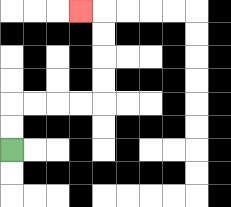{'start': '[0, 6]', 'end': '[3, 0]', 'path_directions': 'U,U,R,R,R,R,U,U,U,U,L', 'path_coordinates': '[[0, 6], [0, 5], [0, 4], [1, 4], [2, 4], [3, 4], [4, 4], [4, 3], [4, 2], [4, 1], [4, 0], [3, 0]]'}